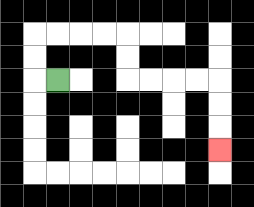{'start': '[2, 3]', 'end': '[9, 6]', 'path_directions': 'L,U,U,R,R,R,R,D,D,R,R,R,R,D,D,D', 'path_coordinates': '[[2, 3], [1, 3], [1, 2], [1, 1], [2, 1], [3, 1], [4, 1], [5, 1], [5, 2], [5, 3], [6, 3], [7, 3], [8, 3], [9, 3], [9, 4], [9, 5], [9, 6]]'}